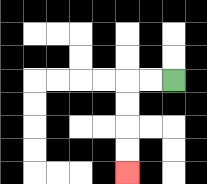{'start': '[7, 3]', 'end': '[5, 7]', 'path_directions': 'L,L,D,D,D,D', 'path_coordinates': '[[7, 3], [6, 3], [5, 3], [5, 4], [5, 5], [5, 6], [5, 7]]'}